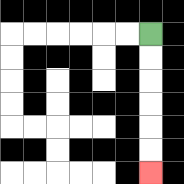{'start': '[6, 1]', 'end': '[6, 7]', 'path_directions': 'D,D,D,D,D,D', 'path_coordinates': '[[6, 1], [6, 2], [6, 3], [6, 4], [6, 5], [6, 6], [6, 7]]'}